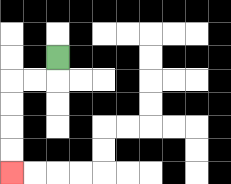{'start': '[2, 2]', 'end': '[0, 7]', 'path_directions': 'D,L,L,D,D,D,D', 'path_coordinates': '[[2, 2], [2, 3], [1, 3], [0, 3], [0, 4], [0, 5], [0, 6], [0, 7]]'}